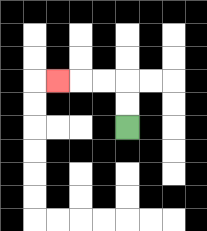{'start': '[5, 5]', 'end': '[2, 3]', 'path_directions': 'U,U,L,L,L', 'path_coordinates': '[[5, 5], [5, 4], [5, 3], [4, 3], [3, 3], [2, 3]]'}